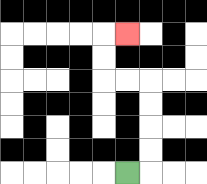{'start': '[5, 7]', 'end': '[5, 1]', 'path_directions': 'R,U,U,U,U,L,L,U,U,R', 'path_coordinates': '[[5, 7], [6, 7], [6, 6], [6, 5], [6, 4], [6, 3], [5, 3], [4, 3], [4, 2], [4, 1], [5, 1]]'}